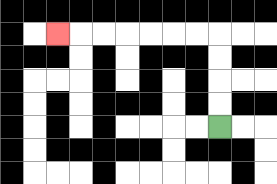{'start': '[9, 5]', 'end': '[2, 1]', 'path_directions': 'U,U,U,U,L,L,L,L,L,L,L', 'path_coordinates': '[[9, 5], [9, 4], [9, 3], [9, 2], [9, 1], [8, 1], [7, 1], [6, 1], [5, 1], [4, 1], [3, 1], [2, 1]]'}